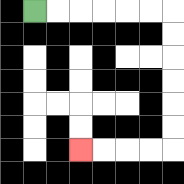{'start': '[1, 0]', 'end': '[3, 6]', 'path_directions': 'R,R,R,R,R,R,D,D,D,D,D,D,L,L,L,L', 'path_coordinates': '[[1, 0], [2, 0], [3, 0], [4, 0], [5, 0], [6, 0], [7, 0], [7, 1], [7, 2], [7, 3], [7, 4], [7, 5], [7, 6], [6, 6], [5, 6], [4, 6], [3, 6]]'}